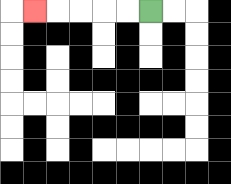{'start': '[6, 0]', 'end': '[1, 0]', 'path_directions': 'L,L,L,L,L', 'path_coordinates': '[[6, 0], [5, 0], [4, 0], [3, 0], [2, 0], [1, 0]]'}